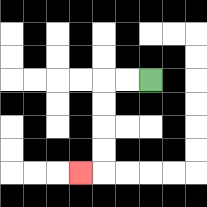{'start': '[6, 3]', 'end': '[3, 7]', 'path_directions': 'L,L,D,D,D,D,L', 'path_coordinates': '[[6, 3], [5, 3], [4, 3], [4, 4], [4, 5], [4, 6], [4, 7], [3, 7]]'}